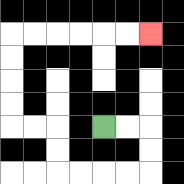{'start': '[4, 5]', 'end': '[6, 1]', 'path_directions': 'R,R,D,D,L,L,L,L,U,U,L,L,U,U,U,U,R,R,R,R,R,R', 'path_coordinates': '[[4, 5], [5, 5], [6, 5], [6, 6], [6, 7], [5, 7], [4, 7], [3, 7], [2, 7], [2, 6], [2, 5], [1, 5], [0, 5], [0, 4], [0, 3], [0, 2], [0, 1], [1, 1], [2, 1], [3, 1], [4, 1], [5, 1], [6, 1]]'}